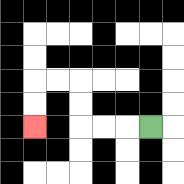{'start': '[6, 5]', 'end': '[1, 5]', 'path_directions': 'L,L,L,U,U,L,L,D,D', 'path_coordinates': '[[6, 5], [5, 5], [4, 5], [3, 5], [3, 4], [3, 3], [2, 3], [1, 3], [1, 4], [1, 5]]'}